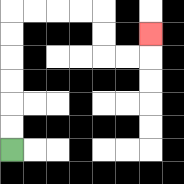{'start': '[0, 6]', 'end': '[6, 1]', 'path_directions': 'U,U,U,U,U,U,R,R,R,R,D,D,R,R,U', 'path_coordinates': '[[0, 6], [0, 5], [0, 4], [0, 3], [0, 2], [0, 1], [0, 0], [1, 0], [2, 0], [3, 0], [4, 0], [4, 1], [4, 2], [5, 2], [6, 2], [6, 1]]'}